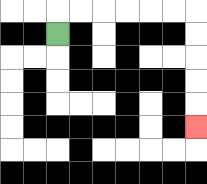{'start': '[2, 1]', 'end': '[8, 5]', 'path_directions': 'U,R,R,R,R,R,R,D,D,D,D,D', 'path_coordinates': '[[2, 1], [2, 0], [3, 0], [4, 0], [5, 0], [6, 0], [7, 0], [8, 0], [8, 1], [8, 2], [8, 3], [8, 4], [8, 5]]'}